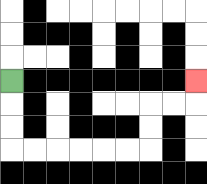{'start': '[0, 3]', 'end': '[8, 3]', 'path_directions': 'D,D,D,R,R,R,R,R,R,U,U,R,R,U', 'path_coordinates': '[[0, 3], [0, 4], [0, 5], [0, 6], [1, 6], [2, 6], [3, 6], [4, 6], [5, 6], [6, 6], [6, 5], [6, 4], [7, 4], [8, 4], [8, 3]]'}